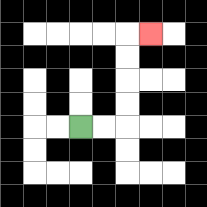{'start': '[3, 5]', 'end': '[6, 1]', 'path_directions': 'R,R,U,U,U,U,R', 'path_coordinates': '[[3, 5], [4, 5], [5, 5], [5, 4], [5, 3], [5, 2], [5, 1], [6, 1]]'}